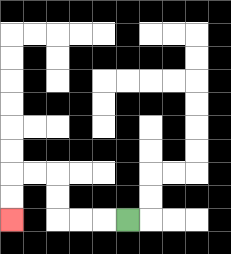{'start': '[5, 9]', 'end': '[0, 9]', 'path_directions': 'L,L,L,U,U,L,L,D,D', 'path_coordinates': '[[5, 9], [4, 9], [3, 9], [2, 9], [2, 8], [2, 7], [1, 7], [0, 7], [0, 8], [0, 9]]'}